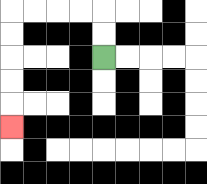{'start': '[4, 2]', 'end': '[0, 5]', 'path_directions': 'U,U,L,L,L,L,D,D,D,D,D', 'path_coordinates': '[[4, 2], [4, 1], [4, 0], [3, 0], [2, 0], [1, 0], [0, 0], [0, 1], [0, 2], [0, 3], [0, 4], [0, 5]]'}